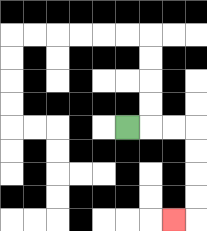{'start': '[5, 5]', 'end': '[7, 9]', 'path_directions': 'R,R,R,D,D,D,D,L', 'path_coordinates': '[[5, 5], [6, 5], [7, 5], [8, 5], [8, 6], [8, 7], [8, 8], [8, 9], [7, 9]]'}